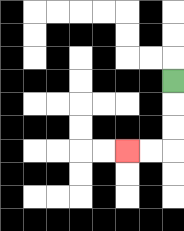{'start': '[7, 3]', 'end': '[5, 6]', 'path_directions': 'D,D,D,L,L', 'path_coordinates': '[[7, 3], [7, 4], [7, 5], [7, 6], [6, 6], [5, 6]]'}